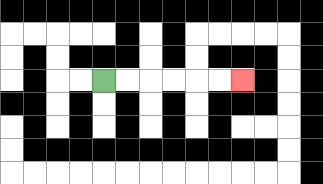{'start': '[4, 3]', 'end': '[10, 3]', 'path_directions': 'R,R,R,R,R,R', 'path_coordinates': '[[4, 3], [5, 3], [6, 3], [7, 3], [8, 3], [9, 3], [10, 3]]'}